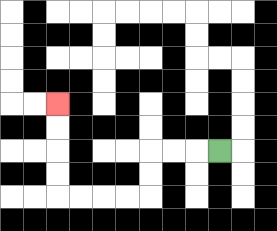{'start': '[9, 6]', 'end': '[2, 4]', 'path_directions': 'L,L,L,D,D,L,L,L,L,U,U,U,U', 'path_coordinates': '[[9, 6], [8, 6], [7, 6], [6, 6], [6, 7], [6, 8], [5, 8], [4, 8], [3, 8], [2, 8], [2, 7], [2, 6], [2, 5], [2, 4]]'}